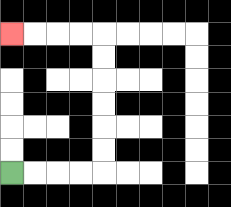{'start': '[0, 7]', 'end': '[0, 1]', 'path_directions': 'R,R,R,R,U,U,U,U,U,U,L,L,L,L', 'path_coordinates': '[[0, 7], [1, 7], [2, 7], [3, 7], [4, 7], [4, 6], [4, 5], [4, 4], [4, 3], [4, 2], [4, 1], [3, 1], [2, 1], [1, 1], [0, 1]]'}